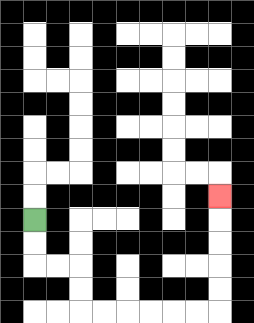{'start': '[1, 9]', 'end': '[9, 8]', 'path_directions': 'D,D,R,R,D,D,R,R,R,R,R,R,U,U,U,U,U', 'path_coordinates': '[[1, 9], [1, 10], [1, 11], [2, 11], [3, 11], [3, 12], [3, 13], [4, 13], [5, 13], [6, 13], [7, 13], [8, 13], [9, 13], [9, 12], [9, 11], [9, 10], [9, 9], [9, 8]]'}